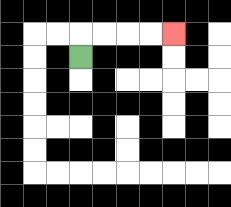{'start': '[3, 2]', 'end': '[7, 1]', 'path_directions': 'U,R,R,R,R', 'path_coordinates': '[[3, 2], [3, 1], [4, 1], [5, 1], [6, 1], [7, 1]]'}